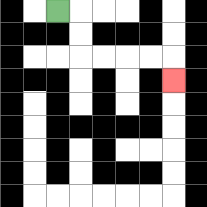{'start': '[2, 0]', 'end': '[7, 3]', 'path_directions': 'R,D,D,R,R,R,R,D', 'path_coordinates': '[[2, 0], [3, 0], [3, 1], [3, 2], [4, 2], [5, 2], [6, 2], [7, 2], [7, 3]]'}